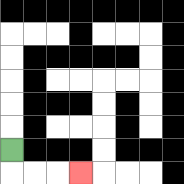{'start': '[0, 6]', 'end': '[3, 7]', 'path_directions': 'D,R,R,R', 'path_coordinates': '[[0, 6], [0, 7], [1, 7], [2, 7], [3, 7]]'}